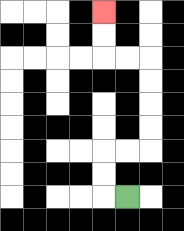{'start': '[5, 8]', 'end': '[4, 0]', 'path_directions': 'L,U,U,R,R,U,U,U,U,L,L,U,U', 'path_coordinates': '[[5, 8], [4, 8], [4, 7], [4, 6], [5, 6], [6, 6], [6, 5], [6, 4], [6, 3], [6, 2], [5, 2], [4, 2], [4, 1], [4, 0]]'}